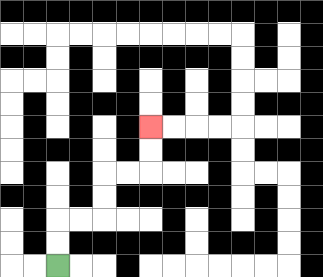{'start': '[2, 11]', 'end': '[6, 5]', 'path_directions': 'U,U,R,R,U,U,R,R,U,U', 'path_coordinates': '[[2, 11], [2, 10], [2, 9], [3, 9], [4, 9], [4, 8], [4, 7], [5, 7], [6, 7], [6, 6], [6, 5]]'}